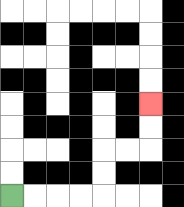{'start': '[0, 8]', 'end': '[6, 4]', 'path_directions': 'R,R,R,R,U,U,R,R,U,U', 'path_coordinates': '[[0, 8], [1, 8], [2, 8], [3, 8], [4, 8], [4, 7], [4, 6], [5, 6], [6, 6], [6, 5], [6, 4]]'}